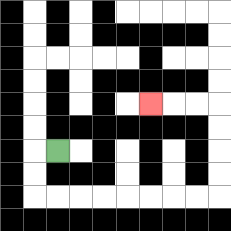{'start': '[2, 6]', 'end': '[6, 4]', 'path_directions': 'L,D,D,R,R,R,R,R,R,R,R,U,U,U,U,L,L,L', 'path_coordinates': '[[2, 6], [1, 6], [1, 7], [1, 8], [2, 8], [3, 8], [4, 8], [5, 8], [6, 8], [7, 8], [8, 8], [9, 8], [9, 7], [9, 6], [9, 5], [9, 4], [8, 4], [7, 4], [6, 4]]'}